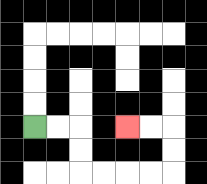{'start': '[1, 5]', 'end': '[5, 5]', 'path_directions': 'R,R,D,D,R,R,R,R,U,U,L,L', 'path_coordinates': '[[1, 5], [2, 5], [3, 5], [3, 6], [3, 7], [4, 7], [5, 7], [6, 7], [7, 7], [7, 6], [7, 5], [6, 5], [5, 5]]'}